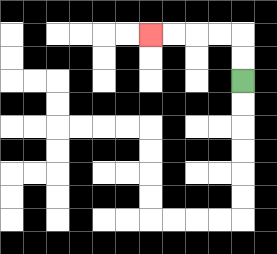{'start': '[10, 3]', 'end': '[6, 1]', 'path_directions': 'U,U,L,L,L,L', 'path_coordinates': '[[10, 3], [10, 2], [10, 1], [9, 1], [8, 1], [7, 1], [6, 1]]'}